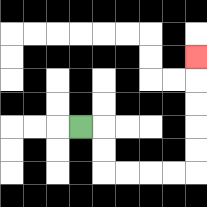{'start': '[3, 5]', 'end': '[8, 2]', 'path_directions': 'R,D,D,R,R,R,R,U,U,U,U,U', 'path_coordinates': '[[3, 5], [4, 5], [4, 6], [4, 7], [5, 7], [6, 7], [7, 7], [8, 7], [8, 6], [8, 5], [8, 4], [8, 3], [8, 2]]'}